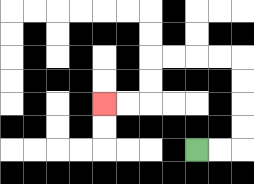{'start': '[8, 6]', 'end': '[4, 4]', 'path_directions': 'R,R,U,U,U,U,L,L,L,L,D,D,L,L', 'path_coordinates': '[[8, 6], [9, 6], [10, 6], [10, 5], [10, 4], [10, 3], [10, 2], [9, 2], [8, 2], [7, 2], [6, 2], [6, 3], [6, 4], [5, 4], [4, 4]]'}